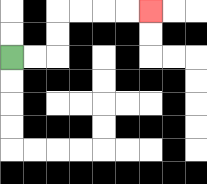{'start': '[0, 2]', 'end': '[6, 0]', 'path_directions': 'R,R,U,U,R,R,R,R', 'path_coordinates': '[[0, 2], [1, 2], [2, 2], [2, 1], [2, 0], [3, 0], [4, 0], [5, 0], [6, 0]]'}